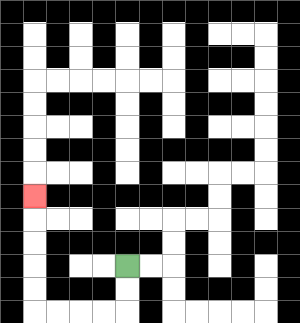{'start': '[5, 11]', 'end': '[1, 8]', 'path_directions': 'D,D,L,L,L,L,U,U,U,U,U', 'path_coordinates': '[[5, 11], [5, 12], [5, 13], [4, 13], [3, 13], [2, 13], [1, 13], [1, 12], [1, 11], [1, 10], [1, 9], [1, 8]]'}